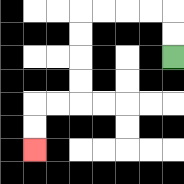{'start': '[7, 2]', 'end': '[1, 6]', 'path_directions': 'U,U,L,L,L,L,D,D,D,D,L,L,D,D', 'path_coordinates': '[[7, 2], [7, 1], [7, 0], [6, 0], [5, 0], [4, 0], [3, 0], [3, 1], [3, 2], [3, 3], [3, 4], [2, 4], [1, 4], [1, 5], [1, 6]]'}